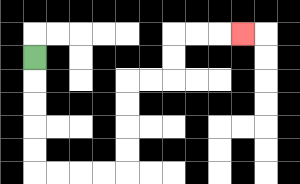{'start': '[1, 2]', 'end': '[10, 1]', 'path_directions': 'D,D,D,D,D,R,R,R,R,U,U,U,U,R,R,U,U,R,R,R', 'path_coordinates': '[[1, 2], [1, 3], [1, 4], [1, 5], [1, 6], [1, 7], [2, 7], [3, 7], [4, 7], [5, 7], [5, 6], [5, 5], [5, 4], [5, 3], [6, 3], [7, 3], [7, 2], [7, 1], [8, 1], [9, 1], [10, 1]]'}